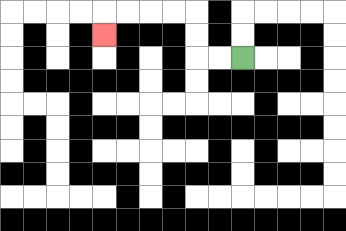{'start': '[10, 2]', 'end': '[4, 1]', 'path_directions': 'L,L,U,U,L,L,L,L,D', 'path_coordinates': '[[10, 2], [9, 2], [8, 2], [8, 1], [8, 0], [7, 0], [6, 0], [5, 0], [4, 0], [4, 1]]'}